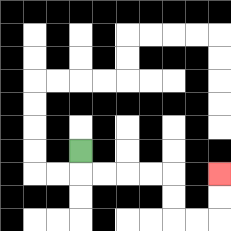{'start': '[3, 6]', 'end': '[9, 7]', 'path_directions': 'D,R,R,R,R,D,D,R,R,U,U', 'path_coordinates': '[[3, 6], [3, 7], [4, 7], [5, 7], [6, 7], [7, 7], [7, 8], [7, 9], [8, 9], [9, 9], [9, 8], [9, 7]]'}